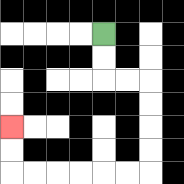{'start': '[4, 1]', 'end': '[0, 5]', 'path_directions': 'D,D,R,R,D,D,D,D,L,L,L,L,L,L,U,U', 'path_coordinates': '[[4, 1], [4, 2], [4, 3], [5, 3], [6, 3], [6, 4], [6, 5], [6, 6], [6, 7], [5, 7], [4, 7], [3, 7], [2, 7], [1, 7], [0, 7], [0, 6], [0, 5]]'}